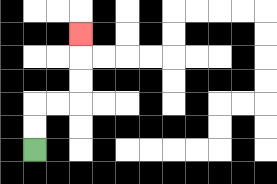{'start': '[1, 6]', 'end': '[3, 1]', 'path_directions': 'U,U,R,R,U,U,U', 'path_coordinates': '[[1, 6], [1, 5], [1, 4], [2, 4], [3, 4], [3, 3], [3, 2], [3, 1]]'}